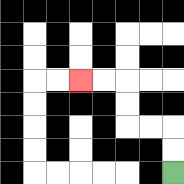{'start': '[7, 7]', 'end': '[3, 3]', 'path_directions': 'U,U,L,L,U,U,L,L', 'path_coordinates': '[[7, 7], [7, 6], [7, 5], [6, 5], [5, 5], [5, 4], [5, 3], [4, 3], [3, 3]]'}